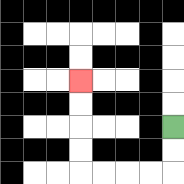{'start': '[7, 5]', 'end': '[3, 3]', 'path_directions': 'D,D,L,L,L,L,U,U,U,U', 'path_coordinates': '[[7, 5], [7, 6], [7, 7], [6, 7], [5, 7], [4, 7], [3, 7], [3, 6], [3, 5], [3, 4], [3, 3]]'}